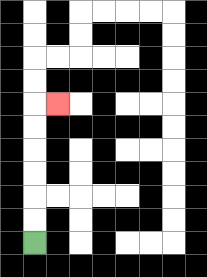{'start': '[1, 10]', 'end': '[2, 4]', 'path_directions': 'U,U,U,U,U,U,R', 'path_coordinates': '[[1, 10], [1, 9], [1, 8], [1, 7], [1, 6], [1, 5], [1, 4], [2, 4]]'}